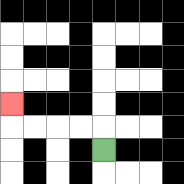{'start': '[4, 6]', 'end': '[0, 4]', 'path_directions': 'U,L,L,L,L,U', 'path_coordinates': '[[4, 6], [4, 5], [3, 5], [2, 5], [1, 5], [0, 5], [0, 4]]'}